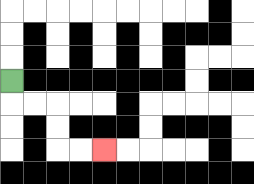{'start': '[0, 3]', 'end': '[4, 6]', 'path_directions': 'D,R,R,D,D,R,R', 'path_coordinates': '[[0, 3], [0, 4], [1, 4], [2, 4], [2, 5], [2, 6], [3, 6], [4, 6]]'}